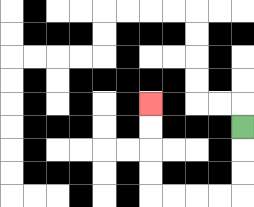{'start': '[10, 5]', 'end': '[6, 4]', 'path_directions': 'D,D,D,L,L,L,L,U,U,U,U', 'path_coordinates': '[[10, 5], [10, 6], [10, 7], [10, 8], [9, 8], [8, 8], [7, 8], [6, 8], [6, 7], [6, 6], [6, 5], [6, 4]]'}